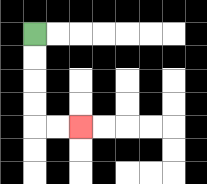{'start': '[1, 1]', 'end': '[3, 5]', 'path_directions': 'D,D,D,D,R,R', 'path_coordinates': '[[1, 1], [1, 2], [1, 3], [1, 4], [1, 5], [2, 5], [3, 5]]'}